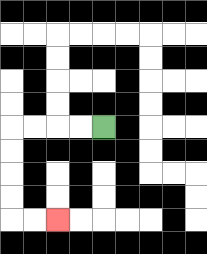{'start': '[4, 5]', 'end': '[2, 9]', 'path_directions': 'L,L,L,L,D,D,D,D,R,R', 'path_coordinates': '[[4, 5], [3, 5], [2, 5], [1, 5], [0, 5], [0, 6], [0, 7], [0, 8], [0, 9], [1, 9], [2, 9]]'}